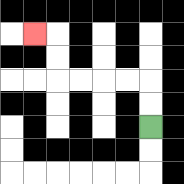{'start': '[6, 5]', 'end': '[1, 1]', 'path_directions': 'U,U,L,L,L,L,U,U,L', 'path_coordinates': '[[6, 5], [6, 4], [6, 3], [5, 3], [4, 3], [3, 3], [2, 3], [2, 2], [2, 1], [1, 1]]'}